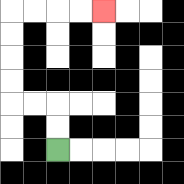{'start': '[2, 6]', 'end': '[4, 0]', 'path_directions': 'U,U,L,L,U,U,U,U,R,R,R,R', 'path_coordinates': '[[2, 6], [2, 5], [2, 4], [1, 4], [0, 4], [0, 3], [0, 2], [0, 1], [0, 0], [1, 0], [2, 0], [3, 0], [4, 0]]'}